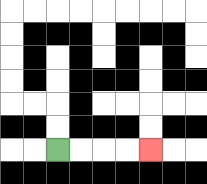{'start': '[2, 6]', 'end': '[6, 6]', 'path_directions': 'R,R,R,R', 'path_coordinates': '[[2, 6], [3, 6], [4, 6], [5, 6], [6, 6]]'}